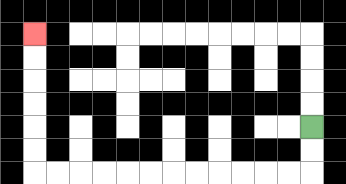{'start': '[13, 5]', 'end': '[1, 1]', 'path_directions': 'D,D,L,L,L,L,L,L,L,L,L,L,L,L,U,U,U,U,U,U', 'path_coordinates': '[[13, 5], [13, 6], [13, 7], [12, 7], [11, 7], [10, 7], [9, 7], [8, 7], [7, 7], [6, 7], [5, 7], [4, 7], [3, 7], [2, 7], [1, 7], [1, 6], [1, 5], [1, 4], [1, 3], [1, 2], [1, 1]]'}